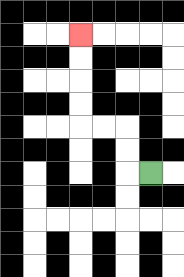{'start': '[6, 7]', 'end': '[3, 1]', 'path_directions': 'L,U,U,L,L,U,U,U,U', 'path_coordinates': '[[6, 7], [5, 7], [5, 6], [5, 5], [4, 5], [3, 5], [3, 4], [3, 3], [3, 2], [3, 1]]'}